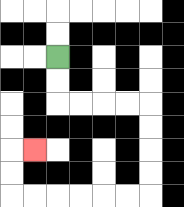{'start': '[2, 2]', 'end': '[1, 6]', 'path_directions': 'D,D,R,R,R,R,D,D,D,D,L,L,L,L,L,L,U,U,R', 'path_coordinates': '[[2, 2], [2, 3], [2, 4], [3, 4], [4, 4], [5, 4], [6, 4], [6, 5], [6, 6], [6, 7], [6, 8], [5, 8], [4, 8], [3, 8], [2, 8], [1, 8], [0, 8], [0, 7], [0, 6], [1, 6]]'}